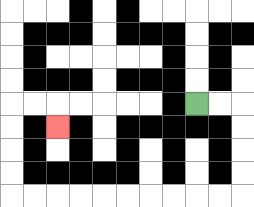{'start': '[8, 4]', 'end': '[2, 5]', 'path_directions': 'R,R,D,D,D,D,L,L,L,L,L,L,L,L,L,L,U,U,U,U,R,R,D', 'path_coordinates': '[[8, 4], [9, 4], [10, 4], [10, 5], [10, 6], [10, 7], [10, 8], [9, 8], [8, 8], [7, 8], [6, 8], [5, 8], [4, 8], [3, 8], [2, 8], [1, 8], [0, 8], [0, 7], [0, 6], [0, 5], [0, 4], [1, 4], [2, 4], [2, 5]]'}